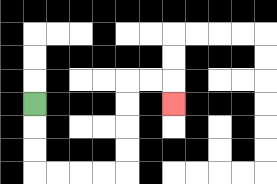{'start': '[1, 4]', 'end': '[7, 4]', 'path_directions': 'D,D,D,R,R,R,R,U,U,U,U,R,R,D', 'path_coordinates': '[[1, 4], [1, 5], [1, 6], [1, 7], [2, 7], [3, 7], [4, 7], [5, 7], [5, 6], [5, 5], [5, 4], [5, 3], [6, 3], [7, 3], [7, 4]]'}